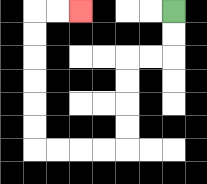{'start': '[7, 0]', 'end': '[3, 0]', 'path_directions': 'D,D,L,L,D,D,D,D,L,L,L,L,U,U,U,U,U,U,R,R', 'path_coordinates': '[[7, 0], [7, 1], [7, 2], [6, 2], [5, 2], [5, 3], [5, 4], [5, 5], [5, 6], [4, 6], [3, 6], [2, 6], [1, 6], [1, 5], [1, 4], [1, 3], [1, 2], [1, 1], [1, 0], [2, 0], [3, 0]]'}